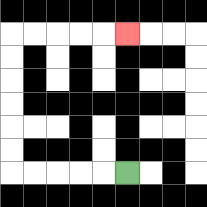{'start': '[5, 7]', 'end': '[5, 1]', 'path_directions': 'L,L,L,L,L,U,U,U,U,U,U,R,R,R,R,R', 'path_coordinates': '[[5, 7], [4, 7], [3, 7], [2, 7], [1, 7], [0, 7], [0, 6], [0, 5], [0, 4], [0, 3], [0, 2], [0, 1], [1, 1], [2, 1], [3, 1], [4, 1], [5, 1]]'}